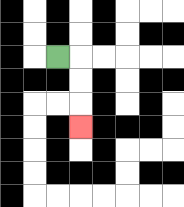{'start': '[2, 2]', 'end': '[3, 5]', 'path_directions': 'R,D,D,D', 'path_coordinates': '[[2, 2], [3, 2], [3, 3], [3, 4], [3, 5]]'}